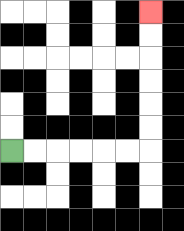{'start': '[0, 6]', 'end': '[6, 0]', 'path_directions': 'R,R,R,R,R,R,U,U,U,U,U,U', 'path_coordinates': '[[0, 6], [1, 6], [2, 6], [3, 6], [4, 6], [5, 6], [6, 6], [6, 5], [6, 4], [6, 3], [6, 2], [6, 1], [6, 0]]'}